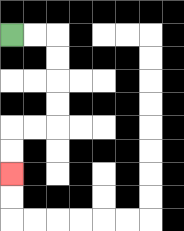{'start': '[0, 1]', 'end': '[0, 7]', 'path_directions': 'R,R,D,D,D,D,L,L,D,D', 'path_coordinates': '[[0, 1], [1, 1], [2, 1], [2, 2], [2, 3], [2, 4], [2, 5], [1, 5], [0, 5], [0, 6], [0, 7]]'}